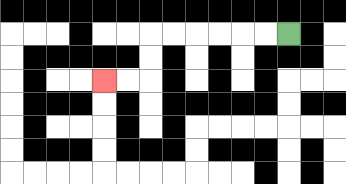{'start': '[12, 1]', 'end': '[4, 3]', 'path_directions': 'L,L,L,L,L,L,D,D,L,L', 'path_coordinates': '[[12, 1], [11, 1], [10, 1], [9, 1], [8, 1], [7, 1], [6, 1], [6, 2], [6, 3], [5, 3], [4, 3]]'}